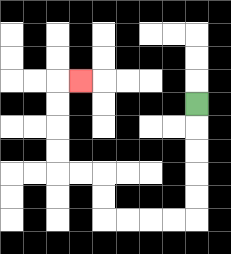{'start': '[8, 4]', 'end': '[3, 3]', 'path_directions': 'D,D,D,D,D,L,L,L,L,U,U,L,L,U,U,U,U,R', 'path_coordinates': '[[8, 4], [8, 5], [8, 6], [8, 7], [8, 8], [8, 9], [7, 9], [6, 9], [5, 9], [4, 9], [4, 8], [4, 7], [3, 7], [2, 7], [2, 6], [2, 5], [2, 4], [2, 3], [3, 3]]'}